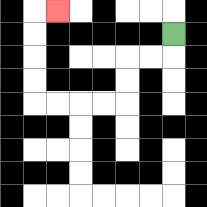{'start': '[7, 1]', 'end': '[2, 0]', 'path_directions': 'D,L,L,D,D,L,L,L,L,U,U,U,U,R', 'path_coordinates': '[[7, 1], [7, 2], [6, 2], [5, 2], [5, 3], [5, 4], [4, 4], [3, 4], [2, 4], [1, 4], [1, 3], [1, 2], [1, 1], [1, 0], [2, 0]]'}